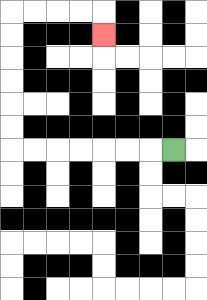{'start': '[7, 6]', 'end': '[4, 1]', 'path_directions': 'L,L,L,L,L,L,L,U,U,U,U,U,U,R,R,R,R,D', 'path_coordinates': '[[7, 6], [6, 6], [5, 6], [4, 6], [3, 6], [2, 6], [1, 6], [0, 6], [0, 5], [0, 4], [0, 3], [0, 2], [0, 1], [0, 0], [1, 0], [2, 0], [3, 0], [4, 0], [4, 1]]'}